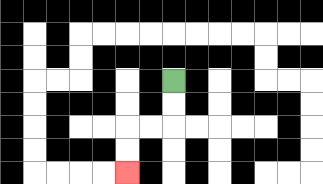{'start': '[7, 3]', 'end': '[5, 7]', 'path_directions': 'D,D,L,L,D,D', 'path_coordinates': '[[7, 3], [7, 4], [7, 5], [6, 5], [5, 5], [5, 6], [5, 7]]'}